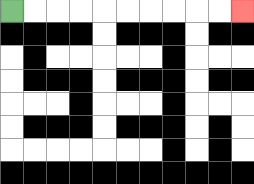{'start': '[0, 0]', 'end': '[10, 0]', 'path_directions': 'R,R,R,R,R,R,R,R,R,R', 'path_coordinates': '[[0, 0], [1, 0], [2, 0], [3, 0], [4, 0], [5, 0], [6, 0], [7, 0], [8, 0], [9, 0], [10, 0]]'}